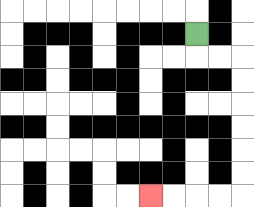{'start': '[8, 1]', 'end': '[6, 8]', 'path_directions': 'D,R,R,D,D,D,D,D,D,L,L,L,L', 'path_coordinates': '[[8, 1], [8, 2], [9, 2], [10, 2], [10, 3], [10, 4], [10, 5], [10, 6], [10, 7], [10, 8], [9, 8], [8, 8], [7, 8], [6, 8]]'}